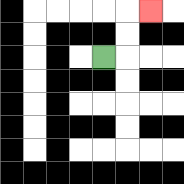{'start': '[4, 2]', 'end': '[6, 0]', 'path_directions': 'R,U,U,R', 'path_coordinates': '[[4, 2], [5, 2], [5, 1], [5, 0], [6, 0]]'}